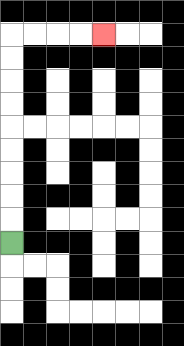{'start': '[0, 10]', 'end': '[4, 1]', 'path_directions': 'U,U,U,U,U,U,U,U,U,R,R,R,R', 'path_coordinates': '[[0, 10], [0, 9], [0, 8], [0, 7], [0, 6], [0, 5], [0, 4], [0, 3], [0, 2], [0, 1], [1, 1], [2, 1], [3, 1], [4, 1]]'}